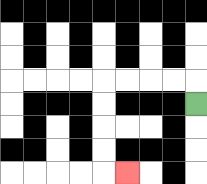{'start': '[8, 4]', 'end': '[5, 7]', 'path_directions': 'U,L,L,L,L,D,D,D,D,R', 'path_coordinates': '[[8, 4], [8, 3], [7, 3], [6, 3], [5, 3], [4, 3], [4, 4], [4, 5], [4, 6], [4, 7], [5, 7]]'}